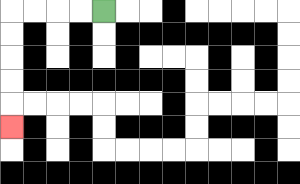{'start': '[4, 0]', 'end': '[0, 5]', 'path_directions': 'L,L,L,L,D,D,D,D,D', 'path_coordinates': '[[4, 0], [3, 0], [2, 0], [1, 0], [0, 0], [0, 1], [0, 2], [0, 3], [0, 4], [0, 5]]'}